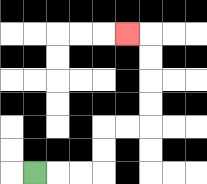{'start': '[1, 7]', 'end': '[5, 1]', 'path_directions': 'R,R,R,U,U,R,R,U,U,U,U,L', 'path_coordinates': '[[1, 7], [2, 7], [3, 7], [4, 7], [4, 6], [4, 5], [5, 5], [6, 5], [6, 4], [6, 3], [6, 2], [6, 1], [5, 1]]'}